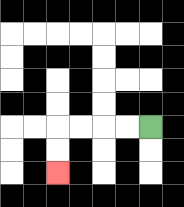{'start': '[6, 5]', 'end': '[2, 7]', 'path_directions': 'L,L,L,L,D,D', 'path_coordinates': '[[6, 5], [5, 5], [4, 5], [3, 5], [2, 5], [2, 6], [2, 7]]'}